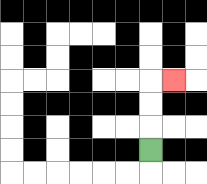{'start': '[6, 6]', 'end': '[7, 3]', 'path_directions': 'U,U,U,R', 'path_coordinates': '[[6, 6], [6, 5], [6, 4], [6, 3], [7, 3]]'}